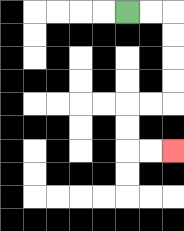{'start': '[5, 0]', 'end': '[7, 6]', 'path_directions': 'R,R,D,D,D,D,L,L,D,D,R,R', 'path_coordinates': '[[5, 0], [6, 0], [7, 0], [7, 1], [7, 2], [7, 3], [7, 4], [6, 4], [5, 4], [5, 5], [5, 6], [6, 6], [7, 6]]'}